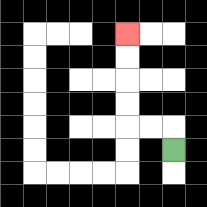{'start': '[7, 6]', 'end': '[5, 1]', 'path_directions': 'U,L,L,U,U,U,U', 'path_coordinates': '[[7, 6], [7, 5], [6, 5], [5, 5], [5, 4], [5, 3], [5, 2], [5, 1]]'}